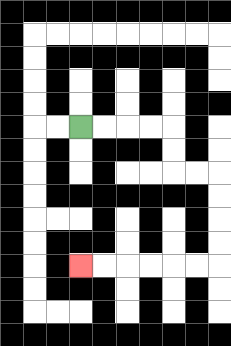{'start': '[3, 5]', 'end': '[3, 11]', 'path_directions': 'R,R,R,R,D,D,R,R,D,D,D,D,L,L,L,L,L,L', 'path_coordinates': '[[3, 5], [4, 5], [5, 5], [6, 5], [7, 5], [7, 6], [7, 7], [8, 7], [9, 7], [9, 8], [9, 9], [9, 10], [9, 11], [8, 11], [7, 11], [6, 11], [5, 11], [4, 11], [3, 11]]'}